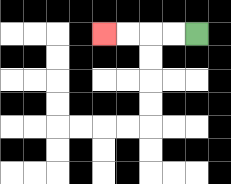{'start': '[8, 1]', 'end': '[4, 1]', 'path_directions': 'L,L,L,L', 'path_coordinates': '[[8, 1], [7, 1], [6, 1], [5, 1], [4, 1]]'}